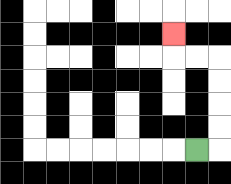{'start': '[8, 6]', 'end': '[7, 1]', 'path_directions': 'R,U,U,U,U,L,L,U', 'path_coordinates': '[[8, 6], [9, 6], [9, 5], [9, 4], [9, 3], [9, 2], [8, 2], [7, 2], [7, 1]]'}